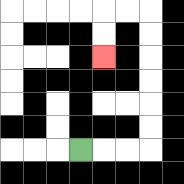{'start': '[3, 6]', 'end': '[4, 2]', 'path_directions': 'R,R,R,U,U,U,U,U,U,L,L,D,D', 'path_coordinates': '[[3, 6], [4, 6], [5, 6], [6, 6], [6, 5], [6, 4], [6, 3], [6, 2], [6, 1], [6, 0], [5, 0], [4, 0], [4, 1], [4, 2]]'}